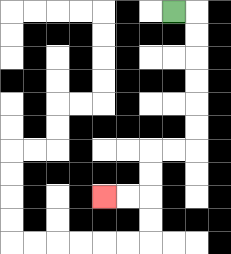{'start': '[7, 0]', 'end': '[4, 8]', 'path_directions': 'R,D,D,D,D,D,D,L,L,D,D,L,L', 'path_coordinates': '[[7, 0], [8, 0], [8, 1], [8, 2], [8, 3], [8, 4], [8, 5], [8, 6], [7, 6], [6, 6], [6, 7], [6, 8], [5, 8], [4, 8]]'}